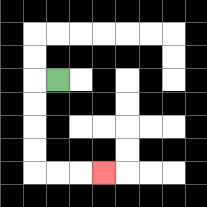{'start': '[2, 3]', 'end': '[4, 7]', 'path_directions': 'L,D,D,D,D,R,R,R', 'path_coordinates': '[[2, 3], [1, 3], [1, 4], [1, 5], [1, 6], [1, 7], [2, 7], [3, 7], [4, 7]]'}